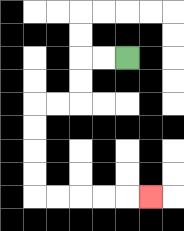{'start': '[5, 2]', 'end': '[6, 8]', 'path_directions': 'L,L,D,D,L,L,D,D,D,D,R,R,R,R,R', 'path_coordinates': '[[5, 2], [4, 2], [3, 2], [3, 3], [3, 4], [2, 4], [1, 4], [1, 5], [1, 6], [1, 7], [1, 8], [2, 8], [3, 8], [4, 8], [5, 8], [6, 8]]'}